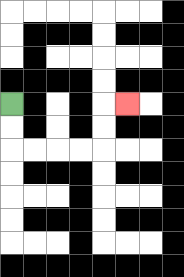{'start': '[0, 4]', 'end': '[5, 4]', 'path_directions': 'D,D,R,R,R,R,U,U,R', 'path_coordinates': '[[0, 4], [0, 5], [0, 6], [1, 6], [2, 6], [3, 6], [4, 6], [4, 5], [4, 4], [5, 4]]'}